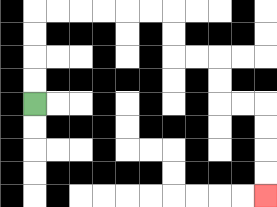{'start': '[1, 4]', 'end': '[11, 8]', 'path_directions': 'U,U,U,U,R,R,R,R,R,R,D,D,R,R,D,D,R,R,D,D,D,D', 'path_coordinates': '[[1, 4], [1, 3], [1, 2], [1, 1], [1, 0], [2, 0], [3, 0], [4, 0], [5, 0], [6, 0], [7, 0], [7, 1], [7, 2], [8, 2], [9, 2], [9, 3], [9, 4], [10, 4], [11, 4], [11, 5], [11, 6], [11, 7], [11, 8]]'}